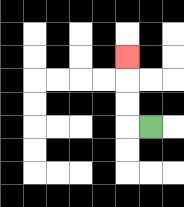{'start': '[6, 5]', 'end': '[5, 2]', 'path_directions': 'L,U,U,U', 'path_coordinates': '[[6, 5], [5, 5], [5, 4], [5, 3], [5, 2]]'}